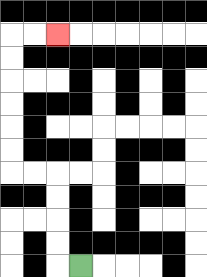{'start': '[3, 11]', 'end': '[2, 1]', 'path_directions': 'L,U,U,U,U,L,L,U,U,U,U,U,U,R,R', 'path_coordinates': '[[3, 11], [2, 11], [2, 10], [2, 9], [2, 8], [2, 7], [1, 7], [0, 7], [0, 6], [0, 5], [0, 4], [0, 3], [0, 2], [0, 1], [1, 1], [2, 1]]'}